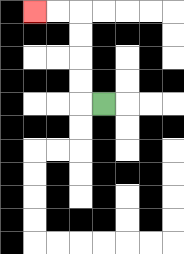{'start': '[4, 4]', 'end': '[1, 0]', 'path_directions': 'L,U,U,U,U,L,L', 'path_coordinates': '[[4, 4], [3, 4], [3, 3], [3, 2], [3, 1], [3, 0], [2, 0], [1, 0]]'}